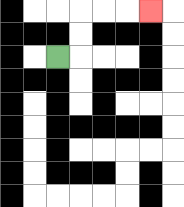{'start': '[2, 2]', 'end': '[6, 0]', 'path_directions': 'R,U,U,R,R,R', 'path_coordinates': '[[2, 2], [3, 2], [3, 1], [3, 0], [4, 0], [5, 0], [6, 0]]'}